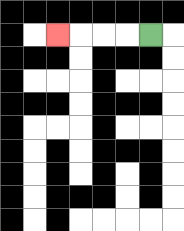{'start': '[6, 1]', 'end': '[2, 1]', 'path_directions': 'L,L,L,L', 'path_coordinates': '[[6, 1], [5, 1], [4, 1], [3, 1], [2, 1]]'}